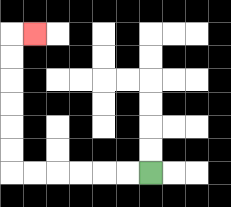{'start': '[6, 7]', 'end': '[1, 1]', 'path_directions': 'L,L,L,L,L,L,U,U,U,U,U,U,R', 'path_coordinates': '[[6, 7], [5, 7], [4, 7], [3, 7], [2, 7], [1, 7], [0, 7], [0, 6], [0, 5], [0, 4], [0, 3], [0, 2], [0, 1], [1, 1]]'}